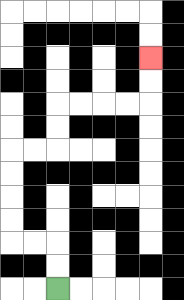{'start': '[2, 12]', 'end': '[6, 2]', 'path_directions': 'U,U,L,L,U,U,U,U,R,R,U,U,R,R,R,R,U,U', 'path_coordinates': '[[2, 12], [2, 11], [2, 10], [1, 10], [0, 10], [0, 9], [0, 8], [0, 7], [0, 6], [1, 6], [2, 6], [2, 5], [2, 4], [3, 4], [4, 4], [5, 4], [6, 4], [6, 3], [6, 2]]'}